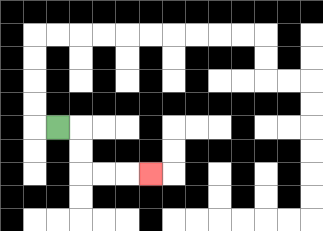{'start': '[2, 5]', 'end': '[6, 7]', 'path_directions': 'R,D,D,R,R,R', 'path_coordinates': '[[2, 5], [3, 5], [3, 6], [3, 7], [4, 7], [5, 7], [6, 7]]'}